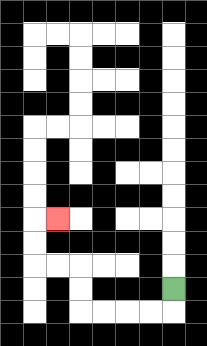{'start': '[7, 12]', 'end': '[2, 9]', 'path_directions': 'D,L,L,L,L,U,U,L,L,U,U,R', 'path_coordinates': '[[7, 12], [7, 13], [6, 13], [5, 13], [4, 13], [3, 13], [3, 12], [3, 11], [2, 11], [1, 11], [1, 10], [1, 9], [2, 9]]'}